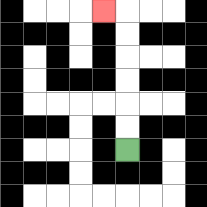{'start': '[5, 6]', 'end': '[4, 0]', 'path_directions': 'U,U,U,U,U,U,L', 'path_coordinates': '[[5, 6], [5, 5], [5, 4], [5, 3], [5, 2], [5, 1], [5, 0], [4, 0]]'}